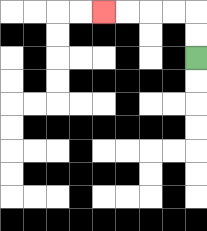{'start': '[8, 2]', 'end': '[4, 0]', 'path_directions': 'U,U,L,L,L,L', 'path_coordinates': '[[8, 2], [8, 1], [8, 0], [7, 0], [6, 0], [5, 0], [4, 0]]'}